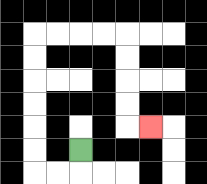{'start': '[3, 6]', 'end': '[6, 5]', 'path_directions': 'D,L,L,U,U,U,U,U,U,R,R,R,R,D,D,D,D,R', 'path_coordinates': '[[3, 6], [3, 7], [2, 7], [1, 7], [1, 6], [1, 5], [1, 4], [1, 3], [1, 2], [1, 1], [2, 1], [3, 1], [4, 1], [5, 1], [5, 2], [5, 3], [5, 4], [5, 5], [6, 5]]'}